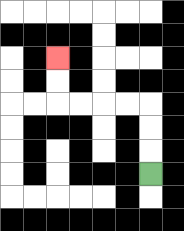{'start': '[6, 7]', 'end': '[2, 2]', 'path_directions': 'U,U,U,L,L,L,L,U,U', 'path_coordinates': '[[6, 7], [6, 6], [6, 5], [6, 4], [5, 4], [4, 4], [3, 4], [2, 4], [2, 3], [2, 2]]'}